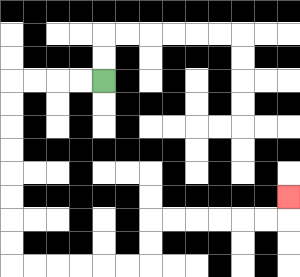{'start': '[4, 3]', 'end': '[12, 8]', 'path_directions': 'L,L,L,L,D,D,D,D,D,D,D,D,R,R,R,R,R,R,U,U,R,R,R,R,R,R,U', 'path_coordinates': '[[4, 3], [3, 3], [2, 3], [1, 3], [0, 3], [0, 4], [0, 5], [0, 6], [0, 7], [0, 8], [0, 9], [0, 10], [0, 11], [1, 11], [2, 11], [3, 11], [4, 11], [5, 11], [6, 11], [6, 10], [6, 9], [7, 9], [8, 9], [9, 9], [10, 9], [11, 9], [12, 9], [12, 8]]'}